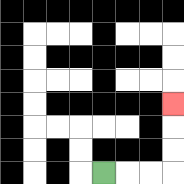{'start': '[4, 7]', 'end': '[7, 4]', 'path_directions': 'R,R,R,U,U,U', 'path_coordinates': '[[4, 7], [5, 7], [6, 7], [7, 7], [7, 6], [7, 5], [7, 4]]'}